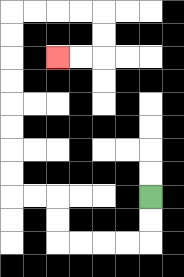{'start': '[6, 8]', 'end': '[2, 2]', 'path_directions': 'D,D,L,L,L,L,U,U,L,L,U,U,U,U,U,U,U,U,R,R,R,R,D,D,L,L', 'path_coordinates': '[[6, 8], [6, 9], [6, 10], [5, 10], [4, 10], [3, 10], [2, 10], [2, 9], [2, 8], [1, 8], [0, 8], [0, 7], [0, 6], [0, 5], [0, 4], [0, 3], [0, 2], [0, 1], [0, 0], [1, 0], [2, 0], [3, 0], [4, 0], [4, 1], [4, 2], [3, 2], [2, 2]]'}